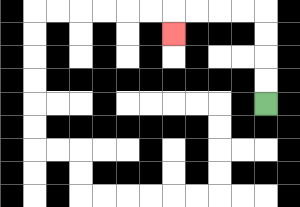{'start': '[11, 4]', 'end': '[7, 1]', 'path_directions': 'U,U,U,U,L,L,L,L,D', 'path_coordinates': '[[11, 4], [11, 3], [11, 2], [11, 1], [11, 0], [10, 0], [9, 0], [8, 0], [7, 0], [7, 1]]'}